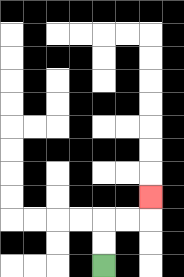{'start': '[4, 11]', 'end': '[6, 8]', 'path_directions': 'U,U,R,R,U', 'path_coordinates': '[[4, 11], [4, 10], [4, 9], [5, 9], [6, 9], [6, 8]]'}